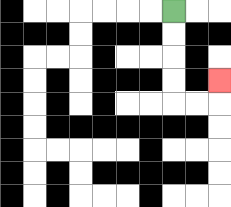{'start': '[7, 0]', 'end': '[9, 3]', 'path_directions': 'D,D,D,D,R,R,U', 'path_coordinates': '[[7, 0], [7, 1], [7, 2], [7, 3], [7, 4], [8, 4], [9, 4], [9, 3]]'}